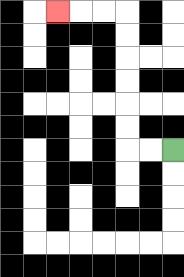{'start': '[7, 6]', 'end': '[2, 0]', 'path_directions': 'L,L,U,U,U,U,U,U,L,L,L', 'path_coordinates': '[[7, 6], [6, 6], [5, 6], [5, 5], [5, 4], [5, 3], [5, 2], [5, 1], [5, 0], [4, 0], [3, 0], [2, 0]]'}